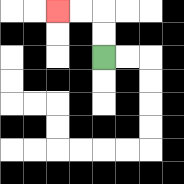{'start': '[4, 2]', 'end': '[2, 0]', 'path_directions': 'U,U,L,L', 'path_coordinates': '[[4, 2], [4, 1], [4, 0], [3, 0], [2, 0]]'}